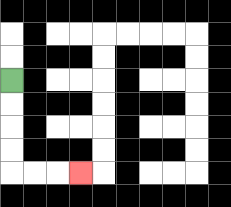{'start': '[0, 3]', 'end': '[3, 7]', 'path_directions': 'D,D,D,D,R,R,R', 'path_coordinates': '[[0, 3], [0, 4], [0, 5], [0, 6], [0, 7], [1, 7], [2, 7], [3, 7]]'}